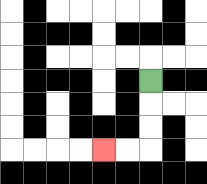{'start': '[6, 3]', 'end': '[4, 6]', 'path_directions': 'D,D,D,L,L', 'path_coordinates': '[[6, 3], [6, 4], [6, 5], [6, 6], [5, 6], [4, 6]]'}